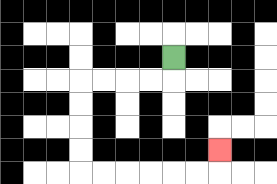{'start': '[7, 2]', 'end': '[9, 6]', 'path_directions': 'D,L,L,L,L,D,D,D,D,R,R,R,R,R,R,U', 'path_coordinates': '[[7, 2], [7, 3], [6, 3], [5, 3], [4, 3], [3, 3], [3, 4], [3, 5], [3, 6], [3, 7], [4, 7], [5, 7], [6, 7], [7, 7], [8, 7], [9, 7], [9, 6]]'}